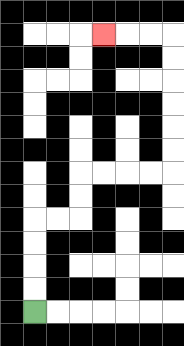{'start': '[1, 13]', 'end': '[4, 1]', 'path_directions': 'U,U,U,U,R,R,U,U,R,R,R,R,U,U,U,U,U,U,L,L,L', 'path_coordinates': '[[1, 13], [1, 12], [1, 11], [1, 10], [1, 9], [2, 9], [3, 9], [3, 8], [3, 7], [4, 7], [5, 7], [6, 7], [7, 7], [7, 6], [7, 5], [7, 4], [7, 3], [7, 2], [7, 1], [6, 1], [5, 1], [4, 1]]'}